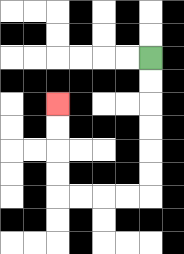{'start': '[6, 2]', 'end': '[2, 4]', 'path_directions': 'D,D,D,D,D,D,L,L,L,L,U,U,U,U', 'path_coordinates': '[[6, 2], [6, 3], [6, 4], [6, 5], [6, 6], [6, 7], [6, 8], [5, 8], [4, 8], [3, 8], [2, 8], [2, 7], [2, 6], [2, 5], [2, 4]]'}